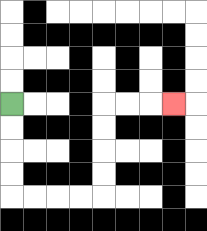{'start': '[0, 4]', 'end': '[7, 4]', 'path_directions': 'D,D,D,D,R,R,R,R,U,U,U,U,R,R,R', 'path_coordinates': '[[0, 4], [0, 5], [0, 6], [0, 7], [0, 8], [1, 8], [2, 8], [3, 8], [4, 8], [4, 7], [4, 6], [4, 5], [4, 4], [5, 4], [6, 4], [7, 4]]'}